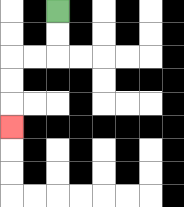{'start': '[2, 0]', 'end': '[0, 5]', 'path_directions': 'D,D,L,L,D,D,D', 'path_coordinates': '[[2, 0], [2, 1], [2, 2], [1, 2], [0, 2], [0, 3], [0, 4], [0, 5]]'}